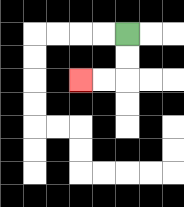{'start': '[5, 1]', 'end': '[3, 3]', 'path_directions': 'D,D,L,L', 'path_coordinates': '[[5, 1], [5, 2], [5, 3], [4, 3], [3, 3]]'}